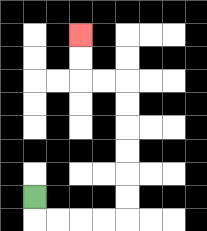{'start': '[1, 8]', 'end': '[3, 1]', 'path_directions': 'D,R,R,R,R,U,U,U,U,U,U,L,L,U,U', 'path_coordinates': '[[1, 8], [1, 9], [2, 9], [3, 9], [4, 9], [5, 9], [5, 8], [5, 7], [5, 6], [5, 5], [5, 4], [5, 3], [4, 3], [3, 3], [3, 2], [3, 1]]'}